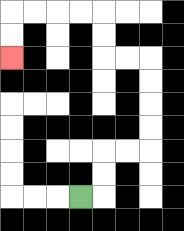{'start': '[3, 8]', 'end': '[0, 2]', 'path_directions': 'R,U,U,R,R,U,U,U,U,L,L,U,U,L,L,L,L,D,D', 'path_coordinates': '[[3, 8], [4, 8], [4, 7], [4, 6], [5, 6], [6, 6], [6, 5], [6, 4], [6, 3], [6, 2], [5, 2], [4, 2], [4, 1], [4, 0], [3, 0], [2, 0], [1, 0], [0, 0], [0, 1], [0, 2]]'}